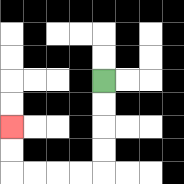{'start': '[4, 3]', 'end': '[0, 5]', 'path_directions': 'D,D,D,D,L,L,L,L,U,U', 'path_coordinates': '[[4, 3], [4, 4], [4, 5], [4, 6], [4, 7], [3, 7], [2, 7], [1, 7], [0, 7], [0, 6], [0, 5]]'}